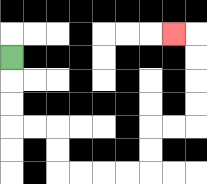{'start': '[0, 2]', 'end': '[7, 1]', 'path_directions': 'D,D,D,R,R,D,D,R,R,R,R,U,U,R,R,U,U,U,U,L', 'path_coordinates': '[[0, 2], [0, 3], [0, 4], [0, 5], [1, 5], [2, 5], [2, 6], [2, 7], [3, 7], [4, 7], [5, 7], [6, 7], [6, 6], [6, 5], [7, 5], [8, 5], [8, 4], [8, 3], [8, 2], [8, 1], [7, 1]]'}